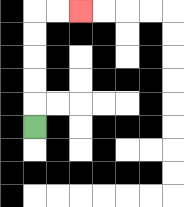{'start': '[1, 5]', 'end': '[3, 0]', 'path_directions': 'U,U,U,U,U,R,R', 'path_coordinates': '[[1, 5], [1, 4], [1, 3], [1, 2], [1, 1], [1, 0], [2, 0], [3, 0]]'}